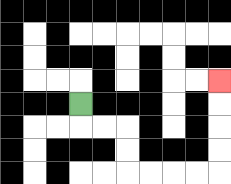{'start': '[3, 4]', 'end': '[9, 3]', 'path_directions': 'D,R,R,D,D,R,R,R,R,U,U,U,U', 'path_coordinates': '[[3, 4], [3, 5], [4, 5], [5, 5], [5, 6], [5, 7], [6, 7], [7, 7], [8, 7], [9, 7], [9, 6], [9, 5], [9, 4], [9, 3]]'}